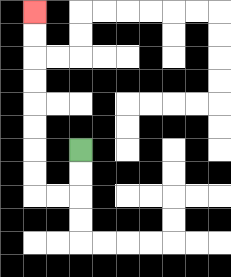{'start': '[3, 6]', 'end': '[1, 0]', 'path_directions': 'D,D,L,L,U,U,U,U,U,U,U,U', 'path_coordinates': '[[3, 6], [3, 7], [3, 8], [2, 8], [1, 8], [1, 7], [1, 6], [1, 5], [1, 4], [1, 3], [1, 2], [1, 1], [1, 0]]'}